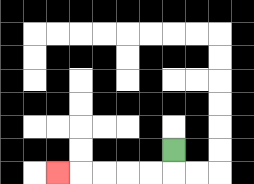{'start': '[7, 6]', 'end': '[2, 7]', 'path_directions': 'D,L,L,L,L,L', 'path_coordinates': '[[7, 6], [7, 7], [6, 7], [5, 7], [4, 7], [3, 7], [2, 7]]'}